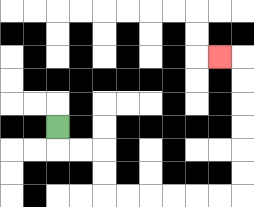{'start': '[2, 5]', 'end': '[9, 2]', 'path_directions': 'D,R,R,D,D,R,R,R,R,R,R,U,U,U,U,U,U,L', 'path_coordinates': '[[2, 5], [2, 6], [3, 6], [4, 6], [4, 7], [4, 8], [5, 8], [6, 8], [7, 8], [8, 8], [9, 8], [10, 8], [10, 7], [10, 6], [10, 5], [10, 4], [10, 3], [10, 2], [9, 2]]'}